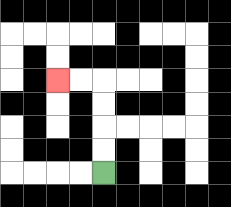{'start': '[4, 7]', 'end': '[2, 3]', 'path_directions': 'U,U,U,U,L,L', 'path_coordinates': '[[4, 7], [4, 6], [4, 5], [4, 4], [4, 3], [3, 3], [2, 3]]'}